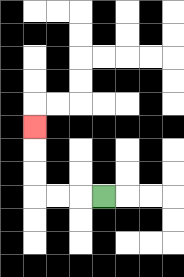{'start': '[4, 8]', 'end': '[1, 5]', 'path_directions': 'L,L,L,U,U,U', 'path_coordinates': '[[4, 8], [3, 8], [2, 8], [1, 8], [1, 7], [1, 6], [1, 5]]'}